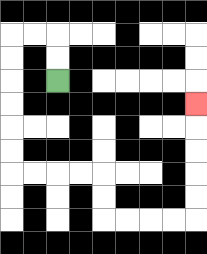{'start': '[2, 3]', 'end': '[8, 4]', 'path_directions': 'U,U,L,L,D,D,D,D,D,D,R,R,R,R,D,D,R,R,R,R,U,U,U,U,U', 'path_coordinates': '[[2, 3], [2, 2], [2, 1], [1, 1], [0, 1], [0, 2], [0, 3], [0, 4], [0, 5], [0, 6], [0, 7], [1, 7], [2, 7], [3, 7], [4, 7], [4, 8], [4, 9], [5, 9], [6, 9], [7, 9], [8, 9], [8, 8], [8, 7], [8, 6], [8, 5], [8, 4]]'}